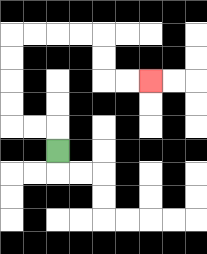{'start': '[2, 6]', 'end': '[6, 3]', 'path_directions': 'U,L,L,U,U,U,U,R,R,R,R,D,D,R,R', 'path_coordinates': '[[2, 6], [2, 5], [1, 5], [0, 5], [0, 4], [0, 3], [0, 2], [0, 1], [1, 1], [2, 1], [3, 1], [4, 1], [4, 2], [4, 3], [5, 3], [6, 3]]'}